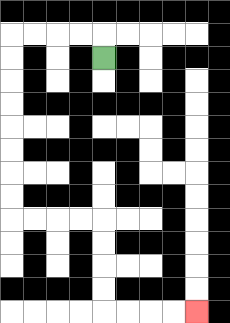{'start': '[4, 2]', 'end': '[8, 13]', 'path_directions': 'U,L,L,L,L,D,D,D,D,D,D,D,D,R,R,R,R,D,D,D,D,R,R,R,R', 'path_coordinates': '[[4, 2], [4, 1], [3, 1], [2, 1], [1, 1], [0, 1], [0, 2], [0, 3], [0, 4], [0, 5], [0, 6], [0, 7], [0, 8], [0, 9], [1, 9], [2, 9], [3, 9], [4, 9], [4, 10], [4, 11], [4, 12], [4, 13], [5, 13], [6, 13], [7, 13], [8, 13]]'}